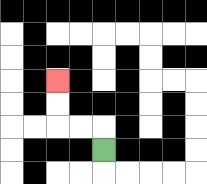{'start': '[4, 6]', 'end': '[2, 3]', 'path_directions': 'U,L,L,U,U', 'path_coordinates': '[[4, 6], [4, 5], [3, 5], [2, 5], [2, 4], [2, 3]]'}